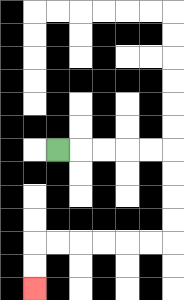{'start': '[2, 6]', 'end': '[1, 12]', 'path_directions': 'R,R,R,R,R,D,D,D,D,L,L,L,L,L,L,D,D', 'path_coordinates': '[[2, 6], [3, 6], [4, 6], [5, 6], [6, 6], [7, 6], [7, 7], [7, 8], [7, 9], [7, 10], [6, 10], [5, 10], [4, 10], [3, 10], [2, 10], [1, 10], [1, 11], [1, 12]]'}